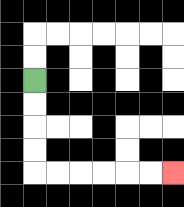{'start': '[1, 3]', 'end': '[7, 7]', 'path_directions': 'D,D,D,D,R,R,R,R,R,R', 'path_coordinates': '[[1, 3], [1, 4], [1, 5], [1, 6], [1, 7], [2, 7], [3, 7], [4, 7], [5, 7], [6, 7], [7, 7]]'}